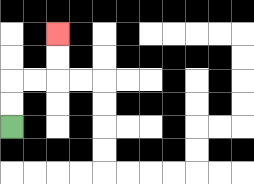{'start': '[0, 5]', 'end': '[2, 1]', 'path_directions': 'U,U,R,R,U,U', 'path_coordinates': '[[0, 5], [0, 4], [0, 3], [1, 3], [2, 3], [2, 2], [2, 1]]'}